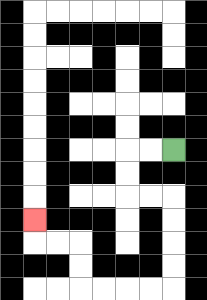{'start': '[7, 6]', 'end': '[1, 9]', 'path_directions': 'L,L,D,D,R,R,D,D,D,D,L,L,L,L,U,U,L,L,U', 'path_coordinates': '[[7, 6], [6, 6], [5, 6], [5, 7], [5, 8], [6, 8], [7, 8], [7, 9], [7, 10], [7, 11], [7, 12], [6, 12], [5, 12], [4, 12], [3, 12], [3, 11], [3, 10], [2, 10], [1, 10], [1, 9]]'}